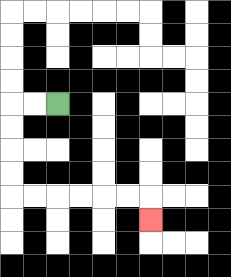{'start': '[2, 4]', 'end': '[6, 9]', 'path_directions': 'L,L,D,D,D,D,R,R,R,R,R,R,D', 'path_coordinates': '[[2, 4], [1, 4], [0, 4], [0, 5], [0, 6], [0, 7], [0, 8], [1, 8], [2, 8], [3, 8], [4, 8], [5, 8], [6, 8], [6, 9]]'}